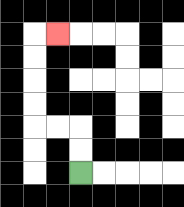{'start': '[3, 7]', 'end': '[2, 1]', 'path_directions': 'U,U,L,L,U,U,U,U,R', 'path_coordinates': '[[3, 7], [3, 6], [3, 5], [2, 5], [1, 5], [1, 4], [1, 3], [1, 2], [1, 1], [2, 1]]'}